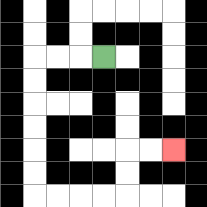{'start': '[4, 2]', 'end': '[7, 6]', 'path_directions': 'L,L,L,D,D,D,D,D,D,R,R,R,R,U,U,R,R', 'path_coordinates': '[[4, 2], [3, 2], [2, 2], [1, 2], [1, 3], [1, 4], [1, 5], [1, 6], [1, 7], [1, 8], [2, 8], [3, 8], [4, 8], [5, 8], [5, 7], [5, 6], [6, 6], [7, 6]]'}